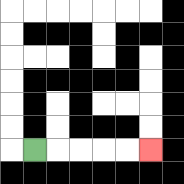{'start': '[1, 6]', 'end': '[6, 6]', 'path_directions': 'R,R,R,R,R', 'path_coordinates': '[[1, 6], [2, 6], [3, 6], [4, 6], [5, 6], [6, 6]]'}